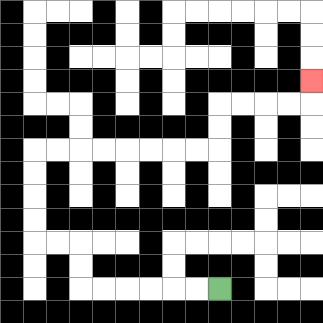{'start': '[9, 12]', 'end': '[13, 3]', 'path_directions': 'L,L,L,L,L,L,U,U,L,L,U,U,U,U,R,R,R,R,R,R,R,R,U,U,R,R,R,R,U', 'path_coordinates': '[[9, 12], [8, 12], [7, 12], [6, 12], [5, 12], [4, 12], [3, 12], [3, 11], [3, 10], [2, 10], [1, 10], [1, 9], [1, 8], [1, 7], [1, 6], [2, 6], [3, 6], [4, 6], [5, 6], [6, 6], [7, 6], [8, 6], [9, 6], [9, 5], [9, 4], [10, 4], [11, 4], [12, 4], [13, 4], [13, 3]]'}